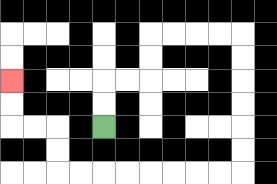{'start': '[4, 5]', 'end': '[0, 3]', 'path_directions': 'U,U,R,R,U,U,R,R,R,R,D,D,D,D,D,D,L,L,L,L,L,L,L,L,U,U,L,L,U,U', 'path_coordinates': '[[4, 5], [4, 4], [4, 3], [5, 3], [6, 3], [6, 2], [6, 1], [7, 1], [8, 1], [9, 1], [10, 1], [10, 2], [10, 3], [10, 4], [10, 5], [10, 6], [10, 7], [9, 7], [8, 7], [7, 7], [6, 7], [5, 7], [4, 7], [3, 7], [2, 7], [2, 6], [2, 5], [1, 5], [0, 5], [0, 4], [0, 3]]'}